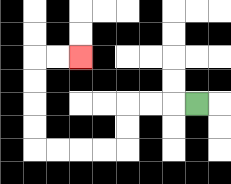{'start': '[8, 4]', 'end': '[3, 2]', 'path_directions': 'L,L,L,D,D,L,L,L,L,U,U,U,U,R,R', 'path_coordinates': '[[8, 4], [7, 4], [6, 4], [5, 4], [5, 5], [5, 6], [4, 6], [3, 6], [2, 6], [1, 6], [1, 5], [1, 4], [1, 3], [1, 2], [2, 2], [3, 2]]'}